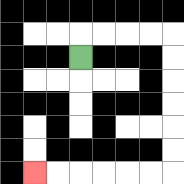{'start': '[3, 2]', 'end': '[1, 7]', 'path_directions': 'U,R,R,R,R,D,D,D,D,D,D,L,L,L,L,L,L', 'path_coordinates': '[[3, 2], [3, 1], [4, 1], [5, 1], [6, 1], [7, 1], [7, 2], [7, 3], [7, 4], [7, 5], [7, 6], [7, 7], [6, 7], [5, 7], [4, 7], [3, 7], [2, 7], [1, 7]]'}